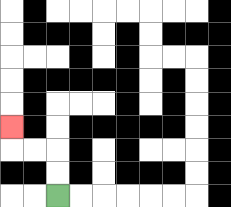{'start': '[2, 8]', 'end': '[0, 5]', 'path_directions': 'U,U,L,L,U', 'path_coordinates': '[[2, 8], [2, 7], [2, 6], [1, 6], [0, 6], [0, 5]]'}